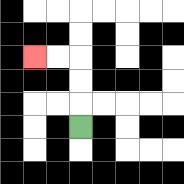{'start': '[3, 5]', 'end': '[1, 2]', 'path_directions': 'U,U,U,L,L', 'path_coordinates': '[[3, 5], [3, 4], [3, 3], [3, 2], [2, 2], [1, 2]]'}